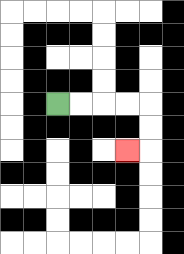{'start': '[2, 4]', 'end': '[5, 6]', 'path_directions': 'R,R,R,R,D,D,L', 'path_coordinates': '[[2, 4], [3, 4], [4, 4], [5, 4], [6, 4], [6, 5], [6, 6], [5, 6]]'}